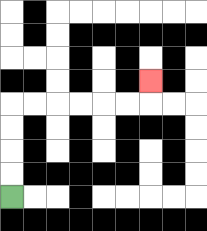{'start': '[0, 8]', 'end': '[6, 3]', 'path_directions': 'U,U,U,U,R,R,R,R,R,R,U', 'path_coordinates': '[[0, 8], [0, 7], [0, 6], [0, 5], [0, 4], [1, 4], [2, 4], [3, 4], [4, 4], [5, 4], [6, 4], [6, 3]]'}